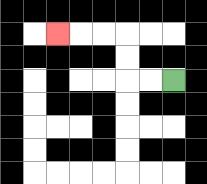{'start': '[7, 3]', 'end': '[2, 1]', 'path_directions': 'L,L,U,U,L,L,L', 'path_coordinates': '[[7, 3], [6, 3], [5, 3], [5, 2], [5, 1], [4, 1], [3, 1], [2, 1]]'}